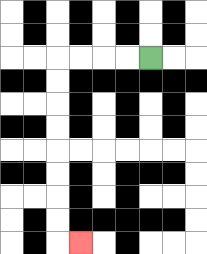{'start': '[6, 2]', 'end': '[3, 10]', 'path_directions': 'L,L,L,L,D,D,D,D,D,D,D,D,R', 'path_coordinates': '[[6, 2], [5, 2], [4, 2], [3, 2], [2, 2], [2, 3], [2, 4], [2, 5], [2, 6], [2, 7], [2, 8], [2, 9], [2, 10], [3, 10]]'}